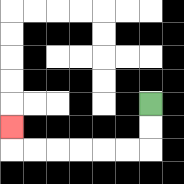{'start': '[6, 4]', 'end': '[0, 5]', 'path_directions': 'D,D,L,L,L,L,L,L,U', 'path_coordinates': '[[6, 4], [6, 5], [6, 6], [5, 6], [4, 6], [3, 6], [2, 6], [1, 6], [0, 6], [0, 5]]'}